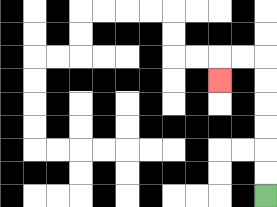{'start': '[11, 8]', 'end': '[9, 3]', 'path_directions': 'U,U,U,U,U,U,L,L,D', 'path_coordinates': '[[11, 8], [11, 7], [11, 6], [11, 5], [11, 4], [11, 3], [11, 2], [10, 2], [9, 2], [9, 3]]'}